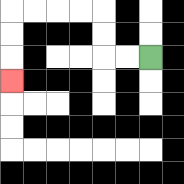{'start': '[6, 2]', 'end': '[0, 3]', 'path_directions': 'L,L,U,U,L,L,L,L,D,D,D', 'path_coordinates': '[[6, 2], [5, 2], [4, 2], [4, 1], [4, 0], [3, 0], [2, 0], [1, 0], [0, 0], [0, 1], [0, 2], [0, 3]]'}